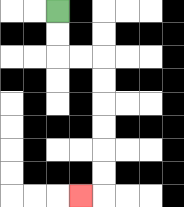{'start': '[2, 0]', 'end': '[3, 8]', 'path_directions': 'D,D,R,R,D,D,D,D,D,D,L', 'path_coordinates': '[[2, 0], [2, 1], [2, 2], [3, 2], [4, 2], [4, 3], [4, 4], [4, 5], [4, 6], [4, 7], [4, 8], [3, 8]]'}